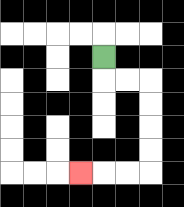{'start': '[4, 2]', 'end': '[3, 7]', 'path_directions': 'D,R,R,D,D,D,D,L,L,L', 'path_coordinates': '[[4, 2], [4, 3], [5, 3], [6, 3], [6, 4], [6, 5], [6, 6], [6, 7], [5, 7], [4, 7], [3, 7]]'}